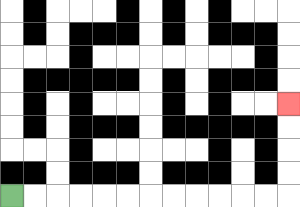{'start': '[0, 8]', 'end': '[12, 4]', 'path_directions': 'R,R,R,R,R,R,R,R,R,R,R,R,U,U,U,U', 'path_coordinates': '[[0, 8], [1, 8], [2, 8], [3, 8], [4, 8], [5, 8], [6, 8], [7, 8], [8, 8], [9, 8], [10, 8], [11, 8], [12, 8], [12, 7], [12, 6], [12, 5], [12, 4]]'}